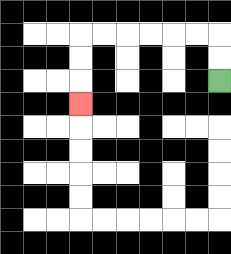{'start': '[9, 3]', 'end': '[3, 4]', 'path_directions': 'U,U,L,L,L,L,L,L,D,D,D', 'path_coordinates': '[[9, 3], [9, 2], [9, 1], [8, 1], [7, 1], [6, 1], [5, 1], [4, 1], [3, 1], [3, 2], [3, 3], [3, 4]]'}